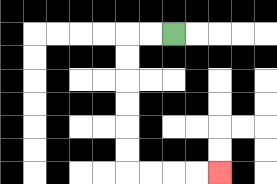{'start': '[7, 1]', 'end': '[9, 7]', 'path_directions': 'L,L,D,D,D,D,D,D,R,R,R,R', 'path_coordinates': '[[7, 1], [6, 1], [5, 1], [5, 2], [5, 3], [5, 4], [5, 5], [5, 6], [5, 7], [6, 7], [7, 7], [8, 7], [9, 7]]'}